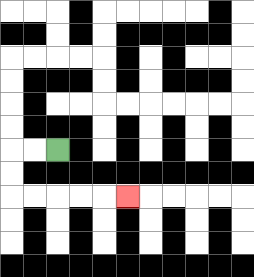{'start': '[2, 6]', 'end': '[5, 8]', 'path_directions': 'L,L,D,D,R,R,R,R,R', 'path_coordinates': '[[2, 6], [1, 6], [0, 6], [0, 7], [0, 8], [1, 8], [2, 8], [3, 8], [4, 8], [5, 8]]'}